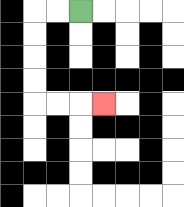{'start': '[3, 0]', 'end': '[4, 4]', 'path_directions': 'L,L,D,D,D,D,R,R,R', 'path_coordinates': '[[3, 0], [2, 0], [1, 0], [1, 1], [1, 2], [1, 3], [1, 4], [2, 4], [3, 4], [4, 4]]'}